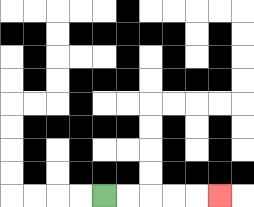{'start': '[4, 8]', 'end': '[9, 8]', 'path_directions': 'R,R,R,R,R', 'path_coordinates': '[[4, 8], [5, 8], [6, 8], [7, 8], [8, 8], [9, 8]]'}